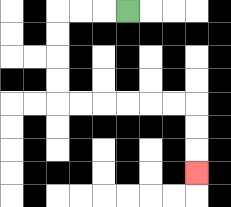{'start': '[5, 0]', 'end': '[8, 7]', 'path_directions': 'L,L,L,D,D,D,D,R,R,R,R,R,R,D,D,D', 'path_coordinates': '[[5, 0], [4, 0], [3, 0], [2, 0], [2, 1], [2, 2], [2, 3], [2, 4], [3, 4], [4, 4], [5, 4], [6, 4], [7, 4], [8, 4], [8, 5], [8, 6], [8, 7]]'}